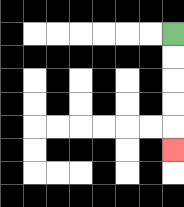{'start': '[7, 1]', 'end': '[7, 6]', 'path_directions': 'D,D,D,D,D', 'path_coordinates': '[[7, 1], [7, 2], [7, 3], [7, 4], [7, 5], [7, 6]]'}